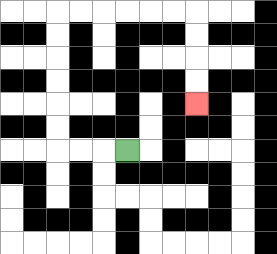{'start': '[5, 6]', 'end': '[8, 4]', 'path_directions': 'L,L,L,U,U,U,U,U,U,R,R,R,R,R,R,D,D,D,D', 'path_coordinates': '[[5, 6], [4, 6], [3, 6], [2, 6], [2, 5], [2, 4], [2, 3], [2, 2], [2, 1], [2, 0], [3, 0], [4, 0], [5, 0], [6, 0], [7, 0], [8, 0], [8, 1], [8, 2], [8, 3], [8, 4]]'}